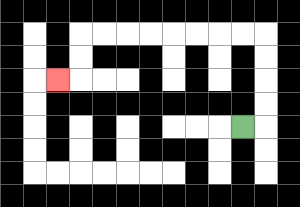{'start': '[10, 5]', 'end': '[2, 3]', 'path_directions': 'R,U,U,U,U,L,L,L,L,L,L,L,L,D,D,L', 'path_coordinates': '[[10, 5], [11, 5], [11, 4], [11, 3], [11, 2], [11, 1], [10, 1], [9, 1], [8, 1], [7, 1], [6, 1], [5, 1], [4, 1], [3, 1], [3, 2], [3, 3], [2, 3]]'}